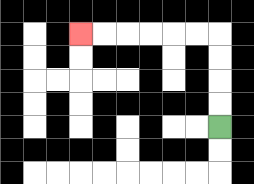{'start': '[9, 5]', 'end': '[3, 1]', 'path_directions': 'U,U,U,U,L,L,L,L,L,L', 'path_coordinates': '[[9, 5], [9, 4], [9, 3], [9, 2], [9, 1], [8, 1], [7, 1], [6, 1], [5, 1], [4, 1], [3, 1]]'}